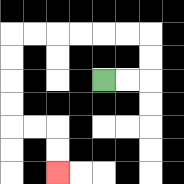{'start': '[4, 3]', 'end': '[2, 7]', 'path_directions': 'R,R,U,U,L,L,L,L,L,L,D,D,D,D,R,R,D,D', 'path_coordinates': '[[4, 3], [5, 3], [6, 3], [6, 2], [6, 1], [5, 1], [4, 1], [3, 1], [2, 1], [1, 1], [0, 1], [0, 2], [0, 3], [0, 4], [0, 5], [1, 5], [2, 5], [2, 6], [2, 7]]'}